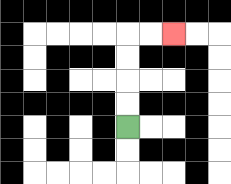{'start': '[5, 5]', 'end': '[7, 1]', 'path_directions': 'U,U,U,U,R,R', 'path_coordinates': '[[5, 5], [5, 4], [5, 3], [5, 2], [5, 1], [6, 1], [7, 1]]'}